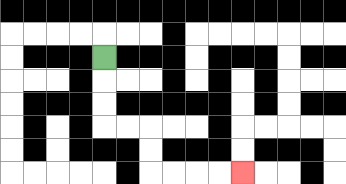{'start': '[4, 2]', 'end': '[10, 7]', 'path_directions': 'D,D,D,R,R,D,D,R,R,R,R', 'path_coordinates': '[[4, 2], [4, 3], [4, 4], [4, 5], [5, 5], [6, 5], [6, 6], [6, 7], [7, 7], [8, 7], [9, 7], [10, 7]]'}